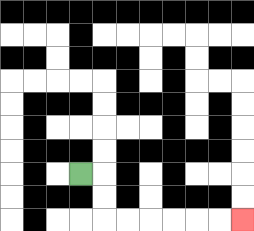{'start': '[3, 7]', 'end': '[10, 9]', 'path_directions': 'R,D,D,R,R,R,R,R,R', 'path_coordinates': '[[3, 7], [4, 7], [4, 8], [4, 9], [5, 9], [6, 9], [7, 9], [8, 9], [9, 9], [10, 9]]'}